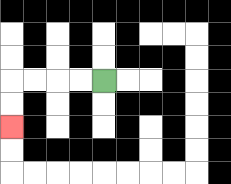{'start': '[4, 3]', 'end': '[0, 5]', 'path_directions': 'L,L,L,L,D,D', 'path_coordinates': '[[4, 3], [3, 3], [2, 3], [1, 3], [0, 3], [0, 4], [0, 5]]'}